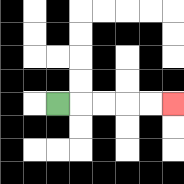{'start': '[2, 4]', 'end': '[7, 4]', 'path_directions': 'R,R,R,R,R', 'path_coordinates': '[[2, 4], [3, 4], [4, 4], [5, 4], [6, 4], [7, 4]]'}